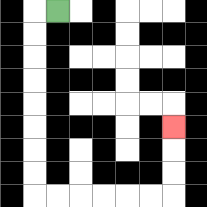{'start': '[2, 0]', 'end': '[7, 5]', 'path_directions': 'L,D,D,D,D,D,D,D,D,R,R,R,R,R,R,U,U,U', 'path_coordinates': '[[2, 0], [1, 0], [1, 1], [1, 2], [1, 3], [1, 4], [1, 5], [1, 6], [1, 7], [1, 8], [2, 8], [3, 8], [4, 8], [5, 8], [6, 8], [7, 8], [7, 7], [7, 6], [7, 5]]'}